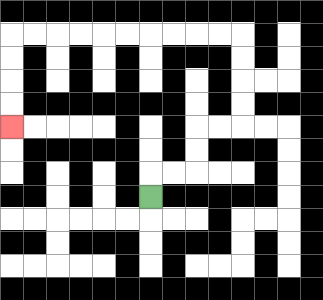{'start': '[6, 8]', 'end': '[0, 5]', 'path_directions': 'U,R,R,U,U,R,R,U,U,U,U,L,L,L,L,L,L,L,L,L,L,D,D,D,D', 'path_coordinates': '[[6, 8], [6, 7], [7, 7], [8, 7], [8, 6], [8, 5], [9, 5], [10, 5], [10, 4], [10, 3], [10, 2], [10, 1], [9, 1], [8, 1], [7, 1], [6, 1], [5, 1], [4, 1], [3, 1], [2, 1], [1, 1], [0, 1], [0, 2], [0, 3], [0, 4], [0, 5]]'}